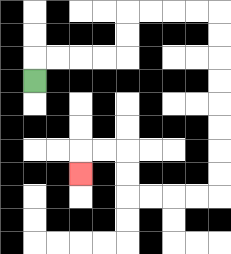{'start': '[1, 3]', 'end': '[3, 7]', 'path_directions': 'U,R,R,R,R,U,U,R,R,R,R,D,D,D,D,D,D,D,D,L,L,L,L,U,U,L,L,D', 'path_coordinates': '[[1, 3], [1, 2], [2, 2], [3, 2], [4, 2], [5, 2], [5, 1], [5, 0], [6, 0], [7, 0], [8, 0], [9, 0], [9, 1], [9, 2], [9, 3], [9, 4], [9, 5], [9, 6], [9, 7], [9, 8], [8, 8], [7, 8], [6, 8], [5, 8], [5, 7], [5, 6], [4, 6], [3, 6], [3, 7]]'}